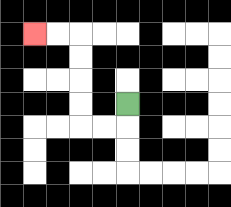{'start': '[5, 4]', 'end': '[1, 1]', 'path_directions': 'D,L,L,U,U,U,U,L,L', 'path_coordinates': '[[5, 4], [5, 5], [4, 5], [3, 5], [3, 4], [3, 3], [3, 2], [3, 1], [2, 1], [1, 1]]'}